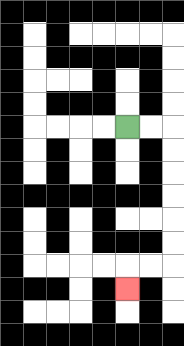{'start': '[5, 5]', 'end': '[5, 12]', 'path_directions': 'R,R,D,D,D,D,D,D,L,L,D', 'path_coordinates': '[[5, 5], [6, 5], [7, 5], [7, 6], [7, 7], [7, 8], [7, 9], [7, 10], [7, 11], [6, 11], [5, 11], [5, 12]]'}